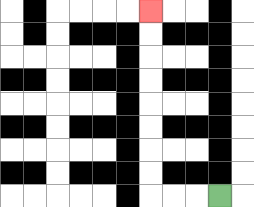{'start': '[9, 8]', 'end': '[6, 0]', 'path_directions': 'L,L,L,U,U,U,U,U,U,U,U', 'path_coordinates': '[[9, 8], [8, 8], [7, 8], [6, 8], [6, 7], [6, 6], [6, 5], [6, 4], [6, 3], [6, 2], [6, 1], [6, 0]]'}